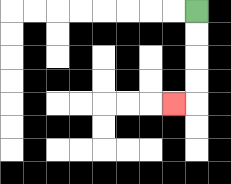{'start': '[8, 0]', 'end': '[7, 4]', 'path_directions': 'D,D,D,D,L', 'path_coordinates': '[[8, 0], [8, 1], [8, 2], [8, 3], [8, 4], [7, 4]]'}